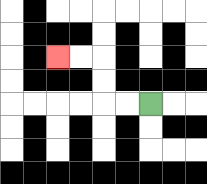{'start': '[6, 4]', 'end': '[2, 2]', 'path_directions': 'L,L,U,U,L,L', 'path_coordinates': '[[6, 4], [5, 4], [4, 4], [4, 3], [4, 2], [3, 2], [2, 2]]'}